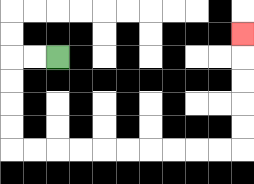{'start': '[2, 2]', 'end': '[10, 1]', 'path_directions': 'L,L,D,D,D,D,R,R,R,R,R,R,R,R,R,R,U,U,U,U,U', 'path_coordinates': '[[2, 2], [1, 2], [0, 2], [0, 3], [0, 4], [0, 5], [0, 6], [1, 6], [2, 6], [3, 6], [4, 6], [5, 6], [6, 6], [7, 6], [8, 6], [9, 6], [10, 6], [10, 5], [10, 4], [10, 3], [10, 2], [10, 1]]'}